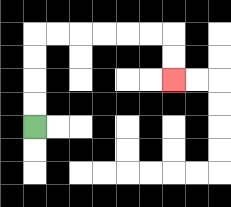{'start': '[1, 5]', 'end': '[7, 3]', 'path_directions': 'U,U,U,U,R,R,R,R,R,R,D,D', 'path_coordinates': '[[1, 5], [1, 4], [1, 3], [1, 2], [1, 1], [2, 1], [3, 1], [4, 1], [5, 1], [6, 1], [7, 1], [7, 2], [7, 3]]'}